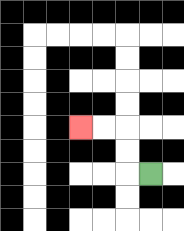{'start': '[6, 7]', 'end': '[3, 5]', 'path_directions': 'L,U,U,L,L', 'path_coordinates': '[[6, 7], [5, 7], [5, 6], [5, 5], [4, 5], [3, 5]]'}